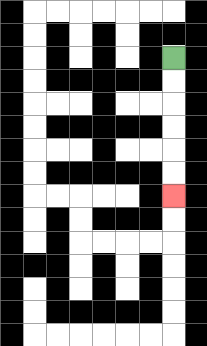{'start': '[7, 2]', 'end': '[7, 8]', 'path_directions': 'D,D,D,D,D,D', 'path_coordinates': '[[7, 2], [7, 3], [7, 4], [7, 5], [7, 6], [7, 7], [7, 8]]'}